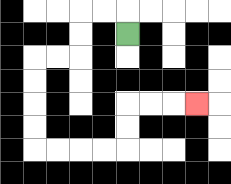{'start': '[5, 1]', 'end': '[8, 4]', 'path_directions': 'U,L,L,D,D,L,L,D,D,D,D,R,R,R,R,U,U,R,R,R', 'path_coordinates': '[[5, 1], [5, 0], [4, 0], [3, 0], [3, 1], [3, 2], [2, 2], [1, 2], [1, 3], [1, 4], [1, 5], [1, 6], [2, 6], [3, 6], [4, 6], [5, 6], [5, 5], [5, 4], [6, 4], [7, 4], [8, 4]]'}